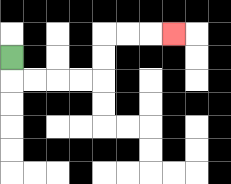{'start': '[0, 2]', 'end': '[7, 1]', 'path_directions': 'D,R,R,R,R,U,U,R,R,R', 'path_coordinates': '[[0, 2], [0, 3], [1, 3], [2, 3], [3, 3], [4, 3], [4, 2], [4, 1], [5, 1], [6, 1], [7, 1]]'}